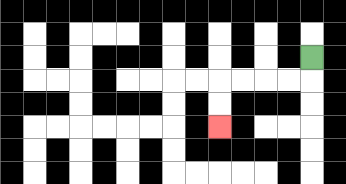{'start': '[13, 2]', 'end': '[9, 5]', 'path_directions': 'D,L,L,L,L,D,D', 'path_coordinates': '[[13, 2], [13, 3], [12, 3], [11, 3], [10, 3], [9, 3], [9, 4], [9, 5]]'}